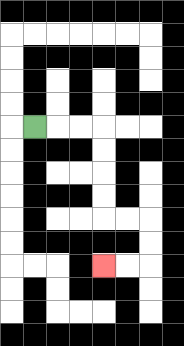{'start': '[1, 5]', 'end': '[4, 11]', 'path_directions': 'R,R,R,D,D,D,D,R,R,D,D,L,L', 'path_coordinates': '[[1, 5], [2, 5], [3, 5], [4, 5], [4, 6], [4, 7], [4, 8], [4, 9], [5, 9], [6, 9], [6, 10], [6, 11], [5, 11], [4, 11]]'}